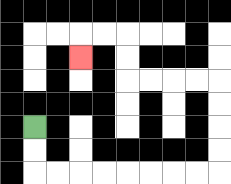{'start': '[1, 5]', 'end': '[3, 2]', 'path_directions': 'D,D,R,R,R,R,R,R,R,R,U,U,U,U,L,L,L,L,U,U,L,L,D', 'path_coordinates': '[[1, 5], [1, 6], [1, 7], [2, 7], [3, 7], [4, 7], [5, 7], [6, 7], [7, 7], [8, 7], [9, 7], [9, 6], [9, 5], [9, 4], [9, 3], [8, 3], [7, 3], [6, 3], [5, 3], [5, 2], [5, 1], [4, 1], [3, 1], [3, 2]]'}